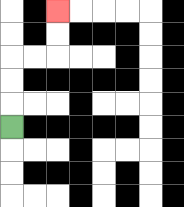{'start': '[0, 5]', 'end': '[2, 0]', 'path_directions': 'U,U,U,R,R,U,U', 'path_coordinates': '[[0, 5], [0, 4], [0, 3], [0, 2], [1, 2], [2, 2], [2, 1], [2, 0]]'}